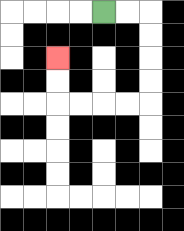{'start': '[4, 0]', 'end': '[2, 2]', 'path_directions': 'R,R,D,D,D,D,L,L,L,L,U,U', 'path_coordinates': '[[4, 0], [5, 0], [6, 0], [6, 1], [6, 2], [6, 3], [6, 4], [5, 4], [4, 4], [3, 4], [2, 4], [2, 3], [2, 2]]'}